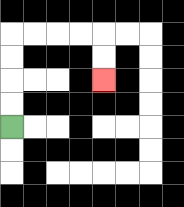{'start': '[0, 5]', 'end': '[4, 3]', 'path_directions': 'U,U,U,U,R,R,R,R,D,D', 'path_coordinates': '[[0, 5], [0, 4], [0, 3], [0, 2], [0, 1], [1, 1], [2, 1], [3, 1], [4, 1], [4, 2], [4, 3]]'}